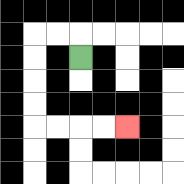{'start': '[3, 2]', 'end': '[5, 5]', 'path_directions': 'U,L,L,D,D,D,D,R,R,R,R', 'path_coordinates': '[[3, 2], [3, 1], [2, 1], [1, 1], [1, 2], [1, 3], [1, 4], [1, 5], [2, 5], [3, 5], [4, 5], [5, 5]]'}